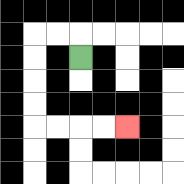{'start': '[3, 2]', 'end': '[5, 5]', 'path_directions': 'U,L,L,D,D,D,D,R,R,R,R', 'path_coordinates': '[[3, 2], [3, 1], [2, 1], [1, 1], [1, 2], [1, 3], [1, 4], [1, 5], [2, 5], [3, 5], [4, 5], [5, 5]]'}